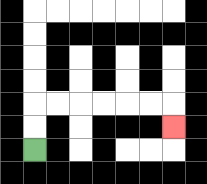{'start': '[1, 6]', 'end': '[7, 5]', 'path_directions': 'U,U,R,R,R,R,R,R,D', 'path_coordinates': '[[1, 6], [1, 5], [1, 4], [2, 4], [3, 4], [4, 4], [5, 4], [6, 4], [7, 4], [7, 5]]'}